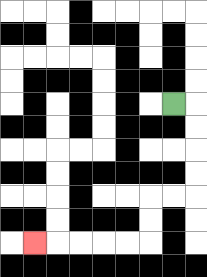{'start': '[7, 4]', 'end': '[1, 10]', 'path_directions': 'R,D,D,D,D,L,L,D,D,L,L,L,L,L', 'path_coordinates': '[[7, 4], [8, 4], [8, 5], [8, 6], [8, 7], [8, 8], [7, 8], [6, 8], [6, 9], [6, 10], [5, 10], [4, 10], [3, 10], [2, 10], [1, 10]]'}